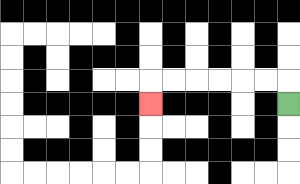{'start': '[12, 4]', 'end': '[6, 4]', 'path_directions': 'U,L,L,L,L,L,L,D', 'path_coordinates': '[[12, 4], [12, 3], [11, 3], [10, 3], [9, 3], [8, 3], [7, 3], [6, 3], [6, 4]]'}